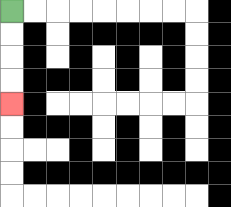{'start': '[0, 0]', 'end': '[0, 4]', 'path_directions': 'D,D,D,D', 'path_coordinates': '[[0, 0], [0, 1], [0, 2], [0, 3], [0, 4]]'}